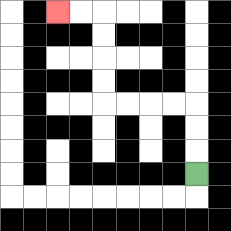{'start': '[8, 7]', 'end': '[2, 0]', 'path_directions': 'U,U,U,L,L,L,L,U,U,U,U,L,L', 'path_coordinates': '[[8, 7], [8, 6], [8, 5], [8, 4], [7, 4], [6, 4], [5, 4], [4, 4], [4, 3], [4, 2], [4, 1], [4, 0], [3, 0], [2, 0]]'}